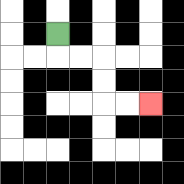{'start': '[2, 1]', 'end': '[6, 4]', 'path_directions': 'D,R,R,D,D,R,R', 'path_coordinates': '[[2, 1], [2, 2], [3, 2], [4, 2], [4, 3], [4, 4], [5, 4], [6, 4]]'}